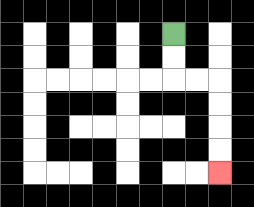{'start': '[7, 1]', 'end': '[9, 7]', 'path_directions': 'D,D,R,R,D,D,D,D', 'path_coordinates': '[[7, 1], [7, 2], [7, 3], [8, 3], [9, 3], [9, 4], [9, 5], [9, 6], [9, 7]]'}